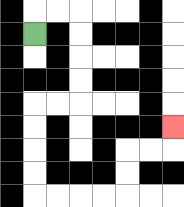{'start': '[1, 1]', 'end': '[7, 5]', 'path_directions': 'U,R,R,D,D,D,D,L,L,D,D,D,D,R,R,R,R,U,U,R,R,U', 'path_coordinates': '[[1, 1], [1, 0], [2, 0], [3, 0], [3, 1], [3, 2], [3, 3], [3, 4], [2, 4], [1, 4], [1, 5], [1, 6], [1, 7], [1, 8], [2, 8], [3, 8], [4, 8], [5, 8], [5, 7], [5, 6], [6, 6], [7, 6], [7, 5]]'}